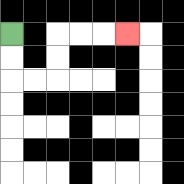{'start': '[0, 1]', 'end': '[5, 1]', 'path_directions': 'D,D,R,R,U,U,R,R,R', 'path_coordinates': '[[0, 1], [0, 2], [0, 3], [1, 3], [2, 3], [2, 2], [2, 1], [3, 1], [4, 1], [5, 1]]'}